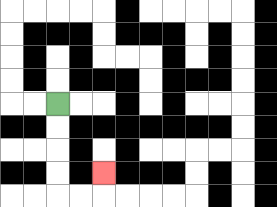{'start': '[2, 4]', 'end': '[4, 7]', 'path_directions': 'D,D,D,D,R,R,U', 'path_coordinates': '[[2, 4], [2, 5], [2, 6], [2, 7], [2, 8], [3, 8], [4, 8], [4, 7]]'}